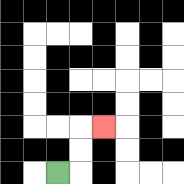{'start': '[2, 7]', 'end': '[4, 5]', 'path_directions': 'R,U,U,R', 'path_coordinates': '[[2, 7], [3, 7], [3, 6], [3, 5], [4, 5]]'}